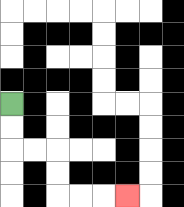{'start': '[0, 4]', 'end': '[5, 8]', 'path_directions': 'D,D,R,R,D,D,R,R,R', 'path_coordinates': '[[0, 4], [0, 5], [0, 6], [1, 6], [2, 6], [2, 7], [2, 8], [3, 8], [4, 8], [5, 8]]'}